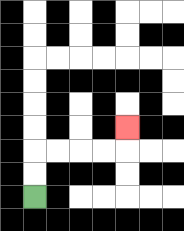{'start': '[1, 8]', 'end': '[5, 5]', 'path_directions': 'U,U,R,R,R,R,U', 'path_coordinates': '[[1, 8], [1, 7], [1, 6], [2, 6], [3, 6], [4, 6], [5, 6], [5, 5]]'}